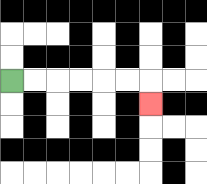{'start': '[0, 3]', 'end': '[6, 4]', 'path_directions': 'R,R,R,R,R,R,D', 'path_coordinates': '[[0, 3], [1, 3], [2, 3], [3, 3], [4, 3], [5, 3], [6, 3], [6, 4]]'}